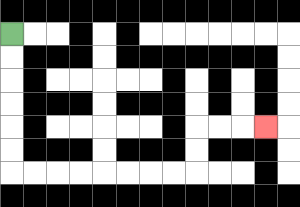{'start': '[0, 1]', 'end': '[11, 5]', 'path_directions': 'D,D,D,D,D,D,R,R,R,R,R,R,R,R,U,U,R,R,R', 'path_coordinates': '[[0, 1], [0, 2], [0, 3], [0, 4], [0, 5], [0, 6], [0, 7], [1, 7], [2, 7], [3, 7], [4, 7], [5, 7], [6, 7], [7, 7], [8, 7], [8, 6], [8, 5], [9, 5], [10, 5], [11, 5]]'}